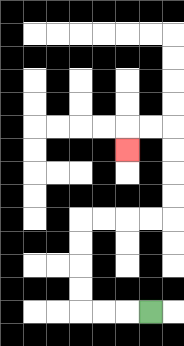{'start': '[6, 13]', 'end': '[5, 6]', 'path_directions': 'L,L,L,U,U,U,U,R,R,R,R,U,U,U,U,L,L,D', 'path_coordinates': '[[6, 13], [5, 13], [4, 13], [3, 13], [3, 12], [3, 11], [3, 10], [3, 9], [4, 9], [5, 9], [6, 9], [7, 9], [7, 8], [7, 7], [7, 6], [7, 5], [6, 5], [5, 5], [5, 6]]'}